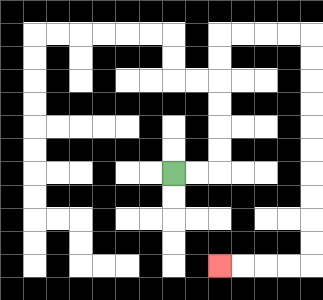{'start': '[7, 7]', 'end': '[9, 11]', 'path_directions': 'R,R,U,U,U,U,U,U,R,R,R,R,D,D,D,D,D,D,D,D,D,D,L,L,L,L', 'path_coordinates': '[[7, 7], [8, 7], [9, 7], [9, 6], [9, 5], [9, 4], [9, 3], [9, 2], [9, 1], [10, 1], [11, 1], [12, 1], [13, 1], [13, 2], [13, 3], [13, 4], [13, 5], [13, 6], [13, 7], [13, 8], [13, 9], [13, 10], [13, 11], [12, 11], [11, 11], [10, 11], [9, 11]]'}